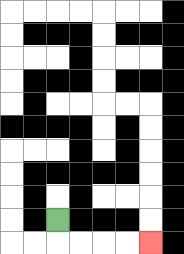{'start': '[2, 9]', 'end': '[6, 10]', 'path_directions': 'D,R,R,R,R', 'path_coordinates': '[[2, 9], [2, 10], [3, 10], [4, 10], [5, 10], [6, 10]]'}